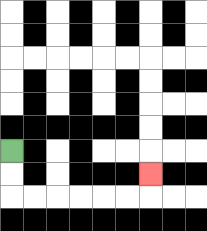{'start': '[0, 6]', 'end': '[6, 7]', 'path_directions': 'D,D,R,R,R,R,R,R,U', 'path_coordinates': '[[0, 6], [0, 7], [0, 8], [1, 8], [2, 8], [3, 8], [4, 8], [5, 8], [6, 8], [6, 7]]'}